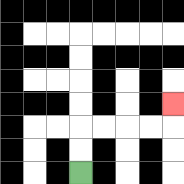{'start': '[3, 7]', 'end': '[7, 4]', 'path_directions': 'U,U,R,R,R,R,U', 'path_coordinates': '[[3, 7], [3, 6], [3, 5], [4, 5], [5, 5], [6, 5], [7, 5], [7, 4]]'}